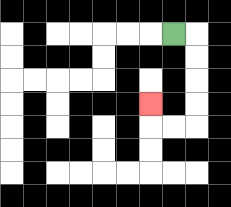{'start': '[7, 1]', 'end': '[6, 4]', 'path_directions': 'R,D,D,D,D,L,L,U', 'path_coordinates': '[[7, 1], [8, 1], [8, 2], [8, 3], [8, 4], [8, 5], [7, 5], [6, 5], [6, 4]]'}